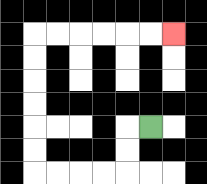{'start': '[6, 5]', 'end': '[7, 1]', 'path_directions': 'L,D,D,L,L,L,L,U,U,U,U,U,U,R,R,R,R,R,R', 'path_coordinates': '[[6, 5], [5, 5], [5, 6], [5, 7], [4, 7], [3, 7], [2, 7], [1, 7], [1, 6], [1, 5], [1, 4], [1, 3], [1, 2], [1, 1], [2, 1], [3, 1], [4, 1], [5, 1], [6, 1], [7, 1]]'}